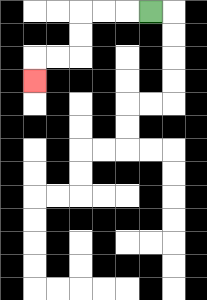{'start': '[6, 0]', 'end': '[1, 3]', 'path_directions': 'L,L,L,D,D,L,L,D', 'path_coordinates': '[[6, 0], [5, 0], [4, 0], [3, 0], [3, 1], [3, 2], [2, 2], [1, 2], [1, 3]]'}